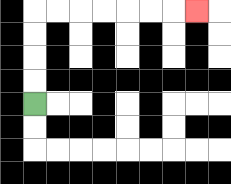{'start': '[1, 4]', 'end': '[8, 0]', 'path_directions': 'U,U,U,U,R,R,R,R,R,R,R', 'path_coordinates': '[[1, 4], [1, 3], [1, 2], [1, 1], [1, 0], [2, 0], [3, 0], [4, 0], [5, 0], [6, 0], [7, 0], [8, 0]]'}